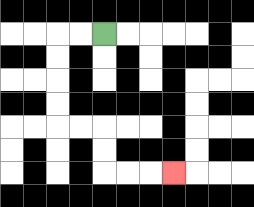{'start': '[4, 1]', 'end': '[7, 7]', 'path_directions': 'L,L,D,D,D,D,R,R,D,D,R,R,R', 'path_coordinates': '[[4, 1], [3, 1], [2, 1], [2, 2], [2, 3], [2, 4], [2, 5], [3, 5], [4, 5], [4, 6], [4, 7], [5, 7], [6, 7], [7, 7]]'}